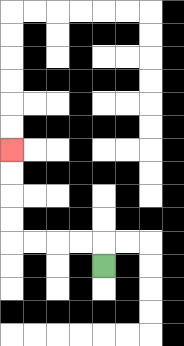{'start': '[4, 11]', 'end': '[0, 6]', 'path_directions': 'U,L,L,L,L,U,U,U,U', 'path_coordinates': '[[4, 11], [4, 10], [3, 10], [2, 10], [1, 10], [0, 10], [0, 9], [0, 8], [0, 7], [0, 6]]'}